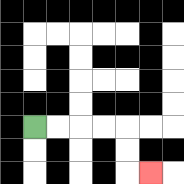{'start': '[1, 5]', 'end': '[6, 7]', 'path_directions': 'R,R,R,R,D,D,R', 'path_coordinates': '[[1, 5], [2, 5], [3, 5], [4, 5], [5, 5], [5, 6], [5, 7], [6, 7]]'}